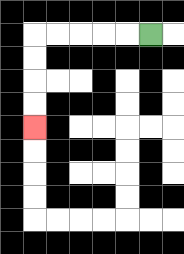{'start': '[6, 1]', 'end': '[1, 5]', 'path_directions': 'L,L,L,L,L,D,D,D,D', 'path_coordinates': '[[6, 1], [5, 1], [4, 1], [3, 1], [2, 1], [1, 1], [1, 2], [1, 3], [1, 4], [1, 5]]'}